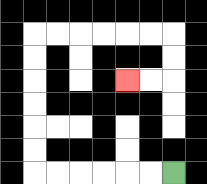{'start': '[7, 7]', 'end': '[5, 3]', 'path_directions': 'L,L,L,L,L,L,U,U,U,U,U,U,R,R,R,R,R,R,D,D,L,L', 'path_coordinates': '[[7, 7], [6, 7], [5, 7], [4, 7], [3, 7], [2, 7], [1, 7], [1, 6], [1, 5], [1, 4], [1, 3], [1, 2], [1, 1], [2, 1], [3, 1], [4, 1], [5, 1], [6, 1], [7, 1], [7, 2], [7, 3], [6, 3], [5, 3]]'}